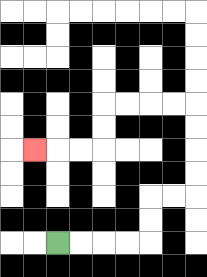{'start': '[2, 10]', 'end': '[1, 6]', 'path_directions': 'R,R,R,R,U,U,R,R,U,U,U,U,L,L,L,L,D,D,L,L,L', 'path_coordinates': '[[2, 10], [3, 10], [4, 10], [5, 10], [6, 10], [6, 9], [6, 8], [7, 8], [8, 8], [8, 7], [8, 6], [8, 5], [8, 4], [7, 4], [6, 4], [5, 4], [4, 4], [4, 5], [4, 6], [3, 6], [2, 6], [1, 6]]'}